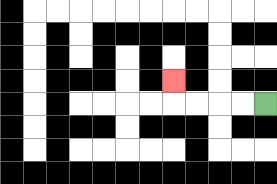{'start': '[11, 4]', 'end': '[7, 3]', 'path_directions': 'L,L,L,L,U', 'path_coordinates': '[[11, 4], [10, 4], [9, 4], [8, 4], [7, 4], [7, 3]]'}